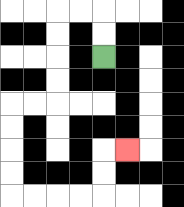{'start': '[4, 2]', 'end': '[5, 6]', 'path_directions': 'U,U,L,L,D,D,D,D,L,L,D,D,D,D,R,R,R,R,U,U,R', 'path_coordinates': '[[4, 2], [4, 1], [4, 0], [3, 0], [2, 0], [2, 1], [2, 2], [2, 3], [2, 4], [1, 4], [0, 4], [0, 5], [0, 6], [0, 7], [0, 8], [1, 8], [2, 8], [3, 8], [4, 8], [4, 7], [4, 6], [5, 6]]'}